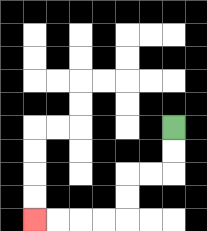{'start': '[7, 5]', 'end': '[1, 9]', 'path_directions': 'D,D,L,L,D,D,L,L,L,L', 'path_coordinates': '[[7, 5], [7, 6], [7, 7], [6, 7], [5, 7], [5, 8], [5, 9], [4, 9], [3, 9], [2, 9], [1, 9]]'}